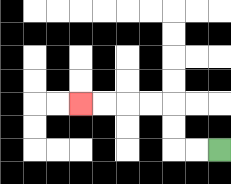{'start': '[9, 6]', 'end': '[3, 4]', 'path_directions': 'L,L,U,U,L,L,L,L', 'path_coordinates': '[[9, 6], [8, 6], [7, 6], [7, 5], [7, 4], [6, 4], [5, 4], [4, 4], [3, 4]]'}